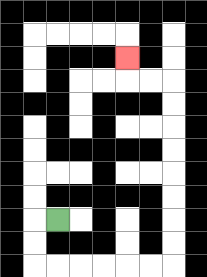{'start': '[2, 9]', 'end': '[5, 2]', 'path_directions': 'L,D,D,R,R,R,R,R,R,U,U,U,U,U,U,U,U,L,L,U', 'path_coordinates': '[[2, 9], [1, 9], [1, 10], [1, 11], [2, 11], [3, 11], [4, 11], [5, 11], [6, 11], [7, 11], [7, 10], [7, 9], [7, 8], [7, 7], [7, 6], [7, 5], [7, 4], [7, 3], [6, 3], [5, 3], [5, 2]]'}